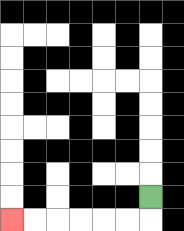{'start': '[6, 8]', 'end': '[0, 9]', 'path_directions': 'D,L,L,L,L,L,L', 'path_coordinates': '[[6, 8], [6, 9], [5, 9], [4, 9], [3, 9], [2, 9], [1, 9], [0, 9]]'}